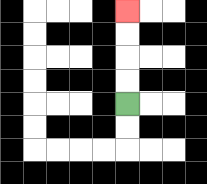{'start': '[5, 4]', 'end': '[5, 0]', 'path_directions': 'U,U,U,U', 'path_coordinates': '[[5, 4], [5, 3], [5, 2], [5, 1], [5, 0]]'}